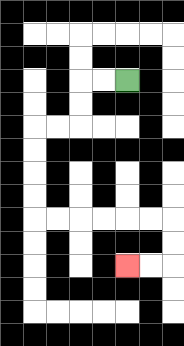{'start': '[5, 3]', 'end': '[5, 11]', 'path_directions': 'L,L,D,D,L,L,D,D,D,D,R,R,R,R,R,R,D,D,L,L', 'path_coordinates': '[[5, 3], [4, 3], [3, 3], [3, 4], [3, 5], [2, 5], [1, 5], [1, 6], [1, 7], [1, 8], [1, 9], [2, 9], [3, 9], [4, 9], [5, 9], [6, 9], [7, 9], [7, 10], [7, 11], [6, 11], [5, 11]]'}